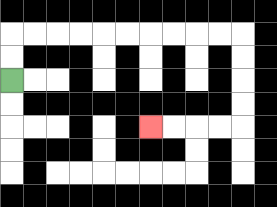{'start': '[0, 3]', 'end': '[6, 5]', 'path_directions': 'U,U,R,R,R,R,R,R,R,R,R,R,D,D,D,D,L,L,L,L', 'path_coordinates': '[[0, 3], [0, 2], [0, 1], [1, 1], [2, 1], [3, 1], [4, 1], [5, 1], [6, 1], [7, 1], [8, 1], [9, 1], [10, 1], [10, 2], [10, 3], [10, 4], [10, 5], [9, 5], [8, 5], [7, 5], [6, 5]]'}